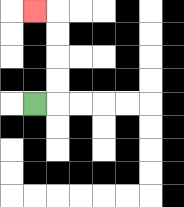{'start': '[1, 4]', 'end': '[1, 0]', 'path_directions': 'R,U,U,U,U,L', 'path_coordinates': '[[1, 4], [2, 4], [2, 3], [2, 2], [2, 1], [2, 0], [1, 0]]'}